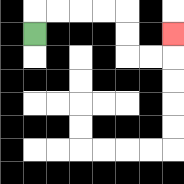{'start': '[1, 1]', 'end': '[7, 1]', 'path_directions': 'U,R,R,R,R,D,D,R,R,U', 'path_coordinates': '[[1, 1], [1, 0], [2, 0], [3, 0], [4, 0], [5, 0], [5, 1], [5, 2], [6, 2], [7, 2], [7, 1]]'}